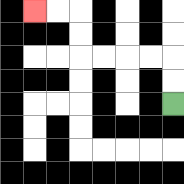{'start': '[7, 4]', 'end': '[1, 0]', 'path_directions': 'U,U,L,L,L,L,U,U,L,L', 'path_coordinates': '[[7, 4], [7, 3], [7, 2], [6, 2], [5, 2], [4, 2], [3, 2], [3, 1], [3, 0], [2, 0], [1, 0]]'}